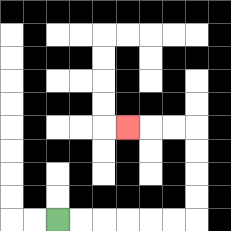{'start': '[2, 9]', 'end': '[5, 5]', 'path_directions': 'R,R,R,R,R,R,U,U,U,U,L,L,L', 'path_coordinates': '[[2, 9], [3, 9], [4, 9], [5, 9], [6, 9], [7, 9], [8, 9], [8, 8], [8, 7], [8, 6], [8, 5], [7, 5], [6, 5], [5, 5]]'}